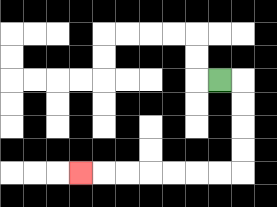{'start': '[9, 3]', 'end': '[3, 7]', 'path_directions': 'R,D,D,D,D,L,L,L,L,L,L,L', 'path_coordinates': '[[9, 3], [10, 3], [10, 4], [10, 5], [10, 6], [10, 7], [9, 7], [8, 7], [7, 7], [6, 7], [5, 7], [4, 7], [3, 7]]'}